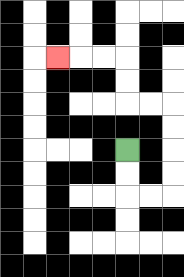{'start': '[5, 6]', 'end': '[2, 2]', 'path_directions': 'D,D,R,R,U,U,U,U,L,L,U,U,L,L,L', 'path_coordinates': '[[5, 6], [5, 7], [5, 8], [6, 8], [7, 8], [7, 7], [7, 6], [7, 5], [7, 4], [6, 4], [5, 4], [5, 3], [5, 2], [4, 2], [3, 2], [2, 2]]'}